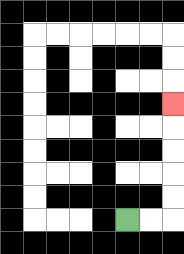{'start': '[5, 9]', 'end': '[7, 4]', 'path_directions': 'R,R,U,U,U,U,U', 'path_coordinates': '[[5, 9], [6, 9], [7, 9], [7, 8], [7, 7], [7, 6], [7, 5], [7, 4]]'}